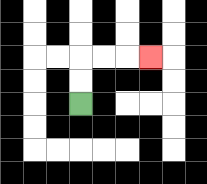{'start': '[3, 4]', 'end': '[6, 2]', 'path_directions': 'U,U,R,R,R', 'path_coordinates': '[[3, 4], [3, 3], [3, 2], [4, 2], [5, 2], [6, 2]]'}